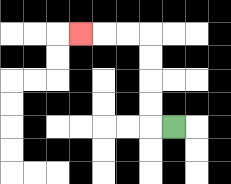{'start': '[7, 5]', 'end': '[3, 1]', 'path_directions': 'L,U,U,U,U,L,L,L', 'path_coordinates': '[[7, 5], [6, 5], [6, 4], [6, 3], [6, 2], [6, 1], [5, 1], [4, 1], [3, 1]]'}